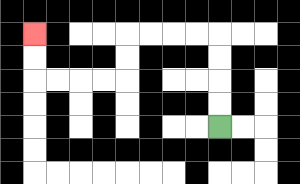{'start': '[9, 5]', 'end': '[1, 1]', 'path_directions': 'U,U,U,U,L,L,L,L,D,D,L,L,L,L,U,U', 'path_coordinates': '[[9, 5], [9, 4], [9, 3], [9, 2], [9, 1], [8, 1], [7, 1], [6, 1], [5, 1], [5, 2], [5, 3], [4, 3], [3, 3], [2, 3], [1, 3], [1, 2], [1, 1]]'}